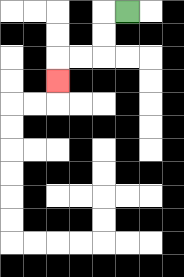{'start': '[5, 0]', 'end': '[2, 3]', 'path_directions': 'L,D,D,L,L,D', 'path_coordinates': '[[5, 0], [4, 0], [4, 1], [4, 2], [3, 2], [2, 2], [2, 3]]'}